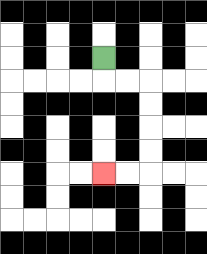{'start': '[4, 2]', 'end': '[4, 7]', 'path_directions': 'D,R,R,D,D,D,D,L,L', 'path_coordinates': '[[4, 2], [4, 3], [5, 3], [6, 3], [6, 4], [6, 5], [6, 6], [6, 7], [5, 7], [4, 7]]'}